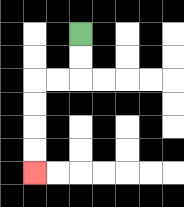{'start': '[3, 1]', 'end': '[1, 7]', 'path_directions': 'D,D,L,L,D,D,D,D', 'path_coordinates': '[[3, 1], [3, 2], [3, 3], [2, 3], [1, 3], [1, 4], [1, 5], [1, 6], [1, 7]]'}